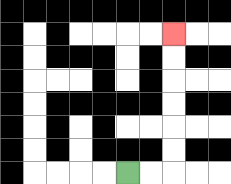{'start': '[5, 7]', 'end': '[7, 1]', 'path_directions': 'R,R,U,U,U,U,U,U', 'path_coordinates': '[[5, 7], [6, 7], [7, 7], [7, 6], [7, 5], [7, 4], [7, 3], [7, 2], [7, 1]]'}